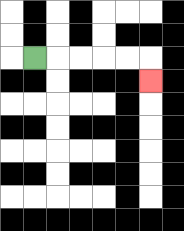{'start': '[1, 2]', 'end': '[6, 3]', 'path_directions': 'R,R,R,R,R,D', 'path_coordinates': '[[1, 2], [2, 2], [3, 2], [4, 2], [5, 2], [6, 2], [6, 3]]'}